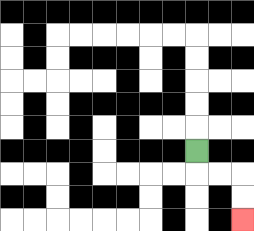{'start': '[8, 6]', 'end': '[10, 9]', 'path_directions': 'D,R,R,D,D', 'path_coordinates': '[[8, 6], [8, 7], [9, 7], [10, 7], [10, 8], [10, 9]]'}